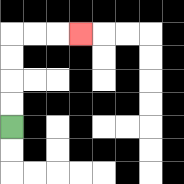{'start': '[0, 5]', 'end': '[3, 1]', 'path_directions': 'U,U,U,U,R,R,R', 'path_coordinates': '[[0, 5], [0, 4], [0, 3], [0, 2], [0, 1], [1, 1], [2, 1], [3, 1]]'}